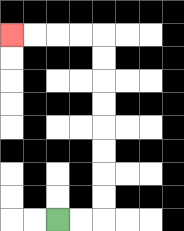{'start': '[2, 9]', 'end': '[0, 1]', 'path_directions': 'R,R,U,U,U,U,U,U,U,U,L,L,L,L', 'path_coordinates': '[[2, 9], [3, 9], [4, 9], [4, 8], [4, 7], [4, 6], [4, 5], [4, 4], [4, 3], [4, 2], [4, 1], [3, 1], [2, 1], [1, 1], [0, 1]]'}